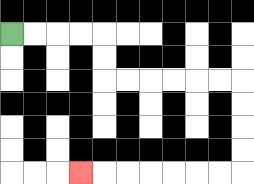{'start': '[0, 1]', 'end': '[3, 7]', 'path_directions': 'R,R,R,R,D,D,R,R,R,R,R,R,D,D,D,D,L,L,L,L,L,L,L', 'path_coordinates': '[[0, 1], [1, 1], [2, 1], [3, 1], [4, 1], [4, 2], [4, 3], [5, 3], [6, 3], [7, 3], [8, 3], [9, 3], [10, 3], [10, 4], [10, 5], [10, 6], [10, 7], [9, 7], [8, 7], [7, 7], [6, 7], [5, 7], [4, 7], [3, 7]]'}